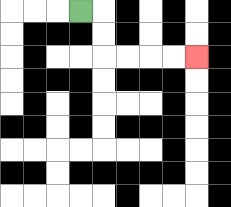{'start': '[3, 0]', 'end': '[8, 2]', 'path_directions': 'R,D,D,R,R,R,R', 'path_coordinates': '[[3, 0], [4, 0], [4, 1], [4, 2], [5, 2], [6, 2], [7, 2], [8, 2]]'}